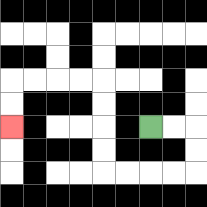{'start': '[6, 5]', 'end': '[0, 5]', 'path_directions': 'R,R,D,D,L,L,L,L,U,U,U,U,L,L,L,L,D,D', 'path_coordinates': '[[6, 5], [7, 5], [8, 5], [8, 6], [8, 7], [7, 7], [6, 7], [5, 7], [4, 7], [4, 6], [4, 5], [4, 4], [4, 3], [3, 3], [2, 3], [1, 3], [0, 3], [0, 4], [0, 5]]'}